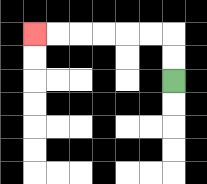{'start': '[7, 3]', 'end': '[1, 1]', 'path_directions': 'U,U,L,L,L,L,L,L', 'path_coordinates': '[[7, 3], [7, 2], [7, 1], [6, 1], [5, 1], [4, 1], [3, 1], [2, 1], [1, 1]]'}